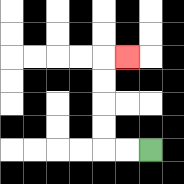{'start': '[6, 6]', 'end': '[5, 2]', 'path_directions': 'L,L,U,U,U,U,R', 'path_coordinates': '[[6, 6], [5, 6], [4, 6], [4, 5], [4, 4], [4, 3], [4, 2], [5, 2]]'}